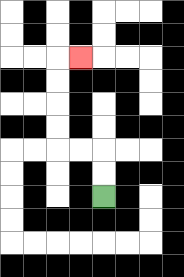{'start': '[4, 8]', 'end': '[3, 2]', 'path_directions': 'U,U,L,L,U,U,U,U,R', 'path_coordinates': '[[4, 8], [4, 7], [4, 6], [3, 6], [2, 6], [2, 5], [2, 4], [2, 3], [2, 2], [3, 2]]'}